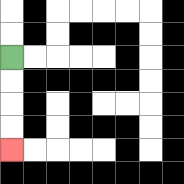{'start': '[0, 2]', 'end': '[0, 6]', 'path_directions': 'D,D,D,D', 'path_coordinates': '[[0, 2], [0, 3], [0, 4], [0, 5], [0, 6]]'}